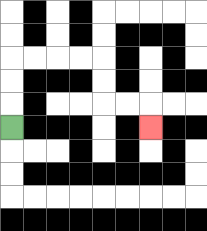{'start': '[0, 5]', 'end': '[6, 5]', 'path_directions': 'U,U,U,R,R,R,R,D,D,R,R,D', 'path_coordinates': '[[0, 5], [0, 4], [0, 3], [0, 2], [1, 2], [2, 2], [3, 2], [4, 2], [4, 3], [4, 4], [5, 4], [6, 4], [6, 5]]'}